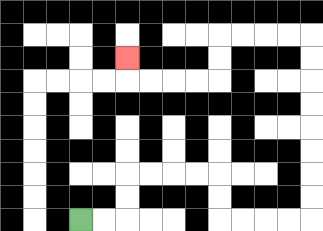{'start': '[3, 9]', 'end': '[5, 2]', 'path_directions': 'R,R,U,U,R,R,R,R,D,D,R,R,R,R,U,U,U,U,U,U,U,U,L,L,L,L,D,D,L,L,L,L,U', 'path_coordinates': '[[3, 9], [4, 9], [5, 9], [5, 8], [5, 7], [6, 7], [7, 7], [8, 7], [9, 7], [9, 8], [9, 9], [10, 9], [11, 9], [12, 9], [13, 9], [13, 8], [13, 7], [13, 6], [13, 5], [13, 4], [13, 3], [13, 2], [13, 1], [12, 1], [11, 1], [10, 1], [9, 1], [9, 2], [9, 3], [8, 3], [7, 3], [6, 3], [5, 3], [5, 2]]'}